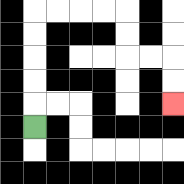{'start': '[1, 5]', 'end': '[7, 4]', 'path_directions': 'U,U,U,U,U,R,R,R,R,D,D,R,R,D,D', 'path_coordinates': '[[1, 5], [1, 4], [1, 3], [1, 2], [1, 1], [1, 0], [2, 0], [3, 0], [4, 0], [5, 0], [5, 1], [5, 2], [6, 2], [7, 2], [7, 3], [7, 4]]'}